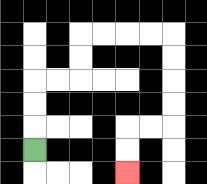{'start': '[1, 6]', 'end': '[5, 7]', 'path_directions': 'U,U,U,R,R,U,U,R,R,R,R,D,D,D,D,L,L,D,D', 'path_coordinates': '[[1, 6], [1, 5], [1, 4], [1, 3], [2, 3], [3, 3], [3, 2], [3, 1], [4, 1], [5, 1], [6, 1], [7, 1], [7, 2], [7, 3], [7, 4], [7, 5], [6, 5], [5, 5], [5, 6], [5, 7]]'}